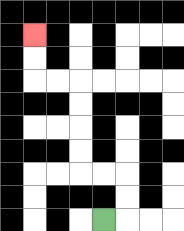{'start': '[4, 9]', 'end': '[1, 1]', 'path_directions': 'R,U,U,L,L,U,U,U,U,L,L,U,U', 'path_coordinates': '[[4, 9], [5, 9], [5, 8], [5, 7], [4, 7], [3, 7], [3, 6], [3, 5], [3, 4], [3, 3], [2, 3], [1, 3], [1, 2], [1, 1]]'}